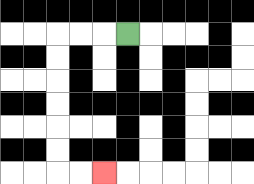{'start': '[5, 1]', 'end': '[4, 7]', 'path_directions': 'L,L,L,D,D,D,D,D,D,R,R', 'path_coordinates': '[[5, 1], [4, 1], [3, 1], [2, 1], [2, 2], [2, 3], [2, 4], [2, 5], [2, 6], [2, 7], [3, 7], [4, 7]]'}